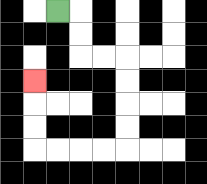{'start': '[2, 0]', 'end': '[1, 3]', 'path_directions': 'R,D,D,R,R,D,D,D,D,L,L,L,L,U,U,U', 'path_coordinates': '[[2, 0], [3, 0], [3, 1], [3, 2], [4, 2], [5, 2], [5, 3], [5, 4], [5, 5], [5, 6], [4, 6], [3, 6], [2, 6], [1, 6], [1, 5], [1, 4], [1, 3]]'}